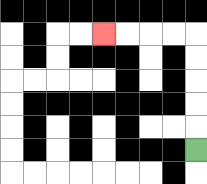{'start': '[8, 6]', 'end': '[4, 1]', 'path_directions': 'U,U,U,U,U,L,L,L,L', 'path_coordinates': '[[8, 6], [8, 5], [8, 4], [8, 3], [8, 2], [8, 1], [7, 1], [6, 1], [5, 1], [4, 1]]'}